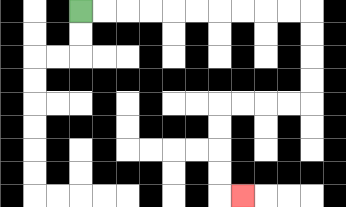{'start': '[3, 0]', 'end': '[10, 8]', 'path_directions': 'R,R,R,R,R,R,R,R,R,R,D,D,D,D,L,L,L,L,D,D,D,D,R', 'path_coordinates': '[[3, 0], [4, 0], [5, 0], [6, 0], [7, 0], [8, 0], [9, 0], [10, 0], [11, 0], [12, 0], [13, 0], [13, 1], [13, 2], [13, 3], [13, 4], [12, 4], [11, 4], [10, 4], [9, 4], [9, 5], [9, 6], [9, 7], [9, 8], [10, 8]]'}